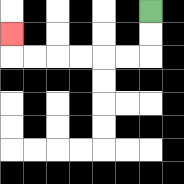{'start': '[6, 0]', 'end': '[0, 1]', 'path_directions': 'D,D,L,L,L,L,L,L,U', 'path_coordinates': '[[6, 0], [6, 1], [6, 2], [5, 2], [4, 2], [3, 2], [2, 2], [1, 2], [0, 2], [0, 1]]'}